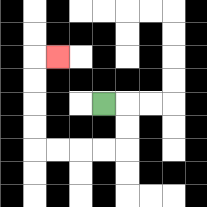{'start': '[4, 4]', 'end': '[2, 2]', 'path_directions': 'R,D,D,L,L,L,L,U,U,U,U,R', 'path_coordinates': '[[4, 4], [5, 4], [5, 5], [5, 6], [4, 6], [3, 6], [2, 6], [1, 6], [1, 5], [1, 4], [1, 3], [1, 2], [2, 2]]'}